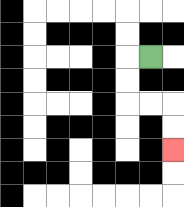{'start': '[6, 2]', 'end': '[7, 6]', 'path_directions': 'L,D,D,R,R,D,D', 'path_coordinates': '[[6, 2], [5, 2], [5, 3], [5, 4], [6, 4], [7, 4], [7, 5], [7, 6]]'}